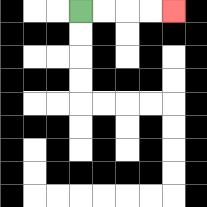{'start': '[3, 0]', 'end': '[7, 0]', 'path_directions': 'R,R,R,R', 'path_coordinates': '[[3, 0], [4, 0], [5, 0], [6, 0], [7, 0]]'}